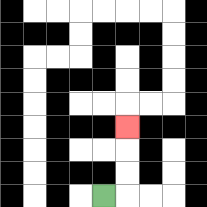{'start': '[4, 8]', 'end': '[5, 5]', 'path_directions': 'R,U,U,U', 'path_coordinates': '[[4, 8], [5, 8], [5, 7], [5, 6], [5, 5]]'}